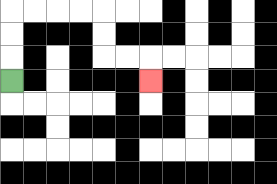{'start': '[0, 3]', 'end': '[6, 3]', 'path_directions': 'U,U,U,R,R,R,R,D,D,R,R,D', 'path_coordinates': '[[0, 3], [0, 2], [0, 1], [0, 0], [1, 0], [2, 0], [3, 0], [4, 0], [4, 1], [4, 2], [5, 2], [6, 2], [6, 3]]'}